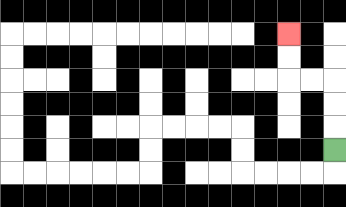{'start': '[14, 6]', 'end': '[12, 1]', 'path_directions': 'U,U,U,L,L,U,U', 'path_coordinates': '[[14, 6], [14, 5], [14, 4], [14, 3], [13, 3], [12, 3], [12, 2], [12, 1]]'}